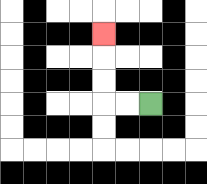{'start': '[6, 4]', 'end': '[4, 1]', 'path_directions': 'L,L,U,U,U', 'path_coordinates': '[[6, 4], [5, 4], [4, 4], [4, 3], [4, 2], [4, 1]]'}